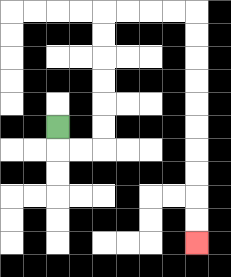{'start': '[2, 5]', 'end': '[8, 10]', 'path_directions': 'D,R,R,U,U,U,U,U,U,R,R,R,R,D,D,D,D,D,D,D,D,D,D', 'path_coordinates': '[[2, 5], [2, 6], [3, 6], [4, 6], [4, 5], [4, 4], [4, 3], [4, 2], [4, 1], [4, 0], [5, 0], [6, 0], [7, 0], [8, 0], [8, 1], [8, 2], [8, 3], [8, 4], [8, 5], [8, 6], [8, 7], [8, 8], [8, 9], [8, 10]]'}